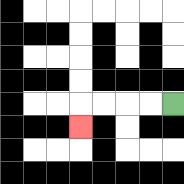{'start': '[7, 4]', 'end': '[3, 5]', 'path_directions': 'L,L,L,L,D', 'path_coordinates': '[[7, 4], [6, 4], [5, 4], [4, 4], [3, 4], [3, 5]]'}